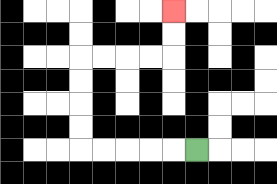{'start': '[8, 6]', 'end': '[7, 0]', 'path_directions': 'L,L,L,L,L,U,U,U,U,R,R,R,R,U,U', 'path_coordinates': '[[8, 6], [7, 6], [6, 6], [5, 6], [4, 6], [3, 6], [3, 5], [3, 4], [3, 3], [3, 2], [4, 2], [5, 2], [6, 2], [7, 2], [7, 1], [7, 0]]'}